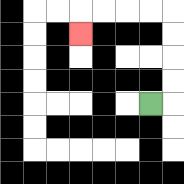{'start': '[6, 4]', 'end': '[3, 1]', 'path_directions': 'R,U,U,U,U,L,L,L,L,D', 'path_coordinates': '[[6, 4], [7, 4], [7, 3], [7, 2], [7, 1], [7, 0], [6, 0], [5, 0], [4, 0], [3, 0], [3, 1]]'}